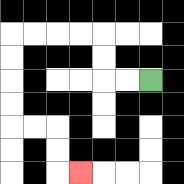{'start': '[6, 3]', 'end': '[3, 7]', 'path_directions': 'L,L,U,U,L,L,L,L,D,D,D,D,R,R,D,D,R', 'path_coordinates': '[[6, 3], [5, 3], [4, 3], [4, 2], [4, 1], [3, 1], [2, 1], [1, 1], [0, 1], [0, 2], [0, 3], [0, 4], [0, 5], [1, 5], [2, 5], [2, 6], [2, 7], [3, 7]]'}